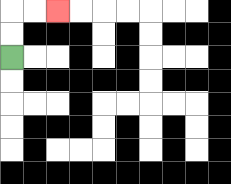{'start': '[0, 2]', 'end': '[2, 0]', 'path_directions': 'U,U,R,R', 'path_coordinates': '[[0, 2], [0, 1], [0, 0], [1, 0], [2, 0]]'}